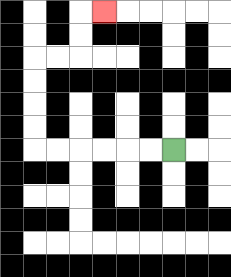{'start': '[7, 6]', 'end': '[4, 0]', 'path_directions': 'L,L,L,L,L,L,U,U,U,U,R,R,U,U,R', 'path_coordinates': '[[7, 6], [6, 6], [5, 6], [4, 6], [3, 6], [2, 6], [1, 6], [1, 5], [1, 4], [1, 3], [1, 2], [2, 2], [3, 2], [3, 1], [3, 0], [4, 0]]'}